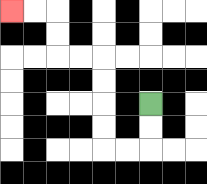{'start': '[6, 4]', 'end': '[0, 0]', 'path_directions': 'D,D,L,L,U,U,U,U,L,L,U,U,L,L', 'path_coordinates': '[[6, 4], [6, 5], [6, 6], [5, 6], [4, 6], [4, 5], [4, 4], [4, 3], [4, 2], [3, 2], [2, 2], [2, 1], [2, 0], [1, 0], [0, 0]]'}